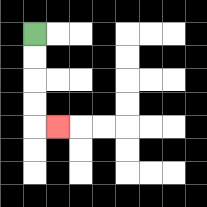{'start': '[1, 1]', 'end': '[2, 5]', 'path_directions': 'D,D,D,D,R', 'path_coordinates': '[[1, 1], [1, 2], [1, 3], [1, 4], [1, 5], [2, 5]]'}